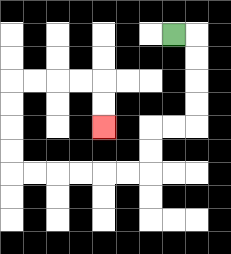{'start': '[7, 1]', 'end': '[4, 5]', 'path_directions': 'R,D,D,D,D,L,L,D,D,L,L,L,L,L,L,U,U,U,U,R,R,R,R,D,D', 'path_coordinates': '[[7, 1], [8, 1], [8, 2], [8, 3], [8, 4], [8, 5], [7, 5], [6, 5], [6, 6], [6, 7], [5, 7], [4, 7], [3, 7], [2, 7], [1, 7], [0, 7], [0, 6], [0, 5], [0, 4], [0, 3], [1, 3], [2, 3], [3, 3], [4, 3], [4, 4], [4, 5]]'}